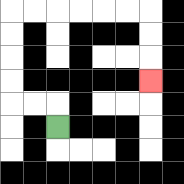{'start': '[2, 5]', 'end': '[6, 3]', 'path_directions': 'U,L,L,U,U,U,U,R,R,R,R,R,R,D,D,D', 'path_coordinates': '[[2, 5], [2, 4], [1, 4], [0, 4], [0, 3], [0, 2], [0, 1], [0, 0], [1, 0], [2, 0], [3, 0], [4, 0], [5, 0], [6, 0], [6, 1], [6, 2], [6, 3]]'}